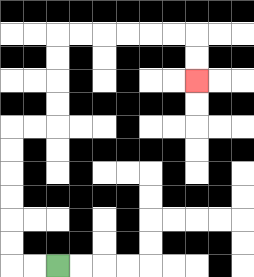{'start': '[2, 11]', 'end': '[8, 3]', 'path_directions': 'L,L,U,U,U,U,U,U,R,R,U,U,U,U,R,R,R,R,R,R,D,D', 'path_coordinates': '[[2, 11], [1, 11], [0, 11], [0, 10], [0, 9], [0, 8], [0, 7], [0, 6], [0, 5], [1, 5], [2, 5], [2, 4], [2, 3], [2, 2], [2, 1], [3, 1], [4, 1], [5, 1], [6, 1], [7, 1], [8, 1], [8, 2], [8, 3]]'}